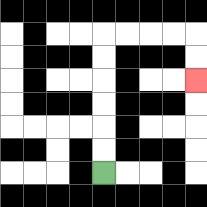{'start': '[4, 7]', 'end': '[8, 3]', 'path_directions': 'U,U,U,U,U,U,R,R,R,R,D,D', 'path_coordinates': '[[4, 7], [4, 6], [4, 5], [4, 4], [4, 3], [4, 2], [4, 1], [5, 1], [6, 1], [7, 1], [8, 1], [8, 2], [8, 3]]'}